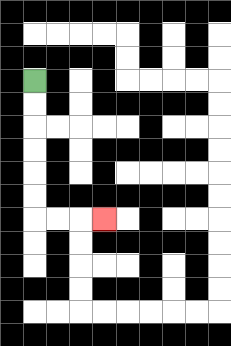{'start': '[1, 3]', 'end': '[4, 9]', 'path_directions': 'D,D,D,D,D,D,R,R,R', 'path_coordinates': '[[1, 3], [1, 4], [1, 5], [1, 6], [1, 7], [1, 8], [1, 9], [2, 9], [3, 9], [4, 9]]'}